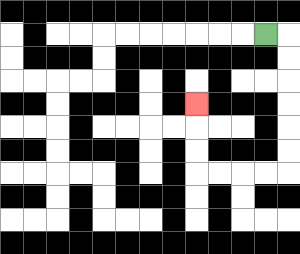{'start': '[11, 1]', 'end': '[8, 4]', 'path_directions': 'R,D,D,D,D,D,D,L,L,L,L,U,U,U', 'path_coordinates': '[[11, 1], [12, 1], [12, 2], [12, 3], [12, 4], [12, 5], [12, 6], [12, 7], [11, 7], [10, 7], [9, 7], [8, 7], [8, 6], [8, 5], [8, 4]]'}